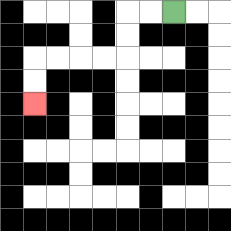{'start': '[7, 0]', 'end': '[1, 4]', 'path_directions': 'L,L,D,D,L,L,L,L,D,D', 'path_coordinates': '[[7, 0], [6, 0], [5, 0], [5, 1], [5, 2], [4, 2], [3, 2], [2, 2], [1, 2], [1, 3], [1, 4]]'}